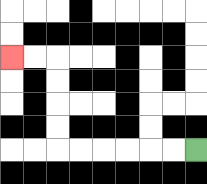{'start': '[8, 6]', 'end': '[0, 2]', 'path_directions': 'L,L,L,L,L,L,U,U,U,U,L,L', 'path_coordinates': '[[8, 6], [7, 6], [6, 6], [5, 6], [4, 6], [3, 6], [2, 6], [2, 5], [2, 4], [2, 3], [2, 2], [1, 2], [0, 2]]'}